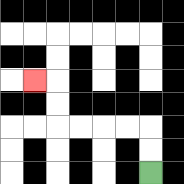{'start': '[6, 7]', 'end': '[1, 3]', 'path_directions': 'U,U,L,L,L,L,U,U,L', 'path_coordinates': '[[6, 7], [6, 6], [6, 5], [5, 5], [4, 5], [3, 5], [2, 5], [2, 4], [2, 3], [1, 3]]'}